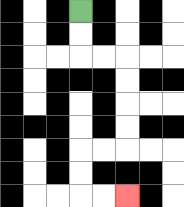{'start': '[3, 0]', 'end': '[5, 8]', 'path_directions': 'D,D,R,R,D,D,D,D,L,L,D,D,R,R', 'path_coordinates': '[[3, 0], [3, 1], [3, 2], [4, 2], [5, 2], [5, 3], [5, 4], [5, 5], [5, 6], [4, 6], [3, 6], [3, 7], [3, 8], [4, 8], [5, 8]]'}